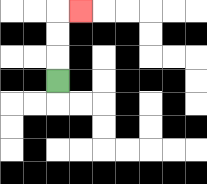{'start': '[2, 3]', 'end': '[3, 0]', 'path_directions': 'U,U,U,R', 'path_coordinates': '[[2, 3], [2, 2], [2, 1], [2, 0], [3, 0]]'}